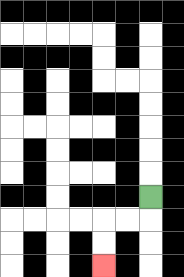{'start': '[6, 8]', 'end': '[4, 11]', 'path_directions': 'D,L,L,D,D', 'path_coordinates': '[[6, 8], [6, 9], [5, 9], [4, 9], [4, 10], [4, 11]]'}